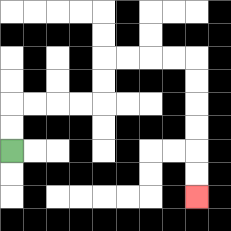{'start': '[0, 6]', 'end': '[8, 8]', 'path_directions': 'U,U,R,R,R,R,U,U,R,R,R,R,D,D,D,D,D,D', 'path_coordinates': '[[0, 6], [0, 5], [0, 4], [1, 4], [2, 4], [3, 4], [4, 4], [4, 3], [4, 2], [5, 2], [6, 2], [7, 2], [8, 2], [8, 3], [8, 4], [8, 5], [8, 6], [8, 7], [8, 8]]'}